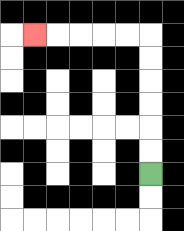{'start': '[6, 7]', 'end': '[1, 1]', 'path_directions': 'U,U,U,U,U,U,L,L,L,L,L', 'path_coordinates': '[[6, 7], [6, 6], [6, 5], [6, 4], [6, 3], [6, 2], [6, 1], [5, 1], [4, 1], [3, 1], [2, 1], [1, 1]]'}